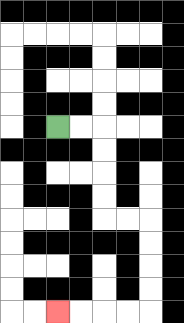{'start': '[2, 5]', 'end': '[2, 13]', 'path_directions': 'R,R,D,D,D,D,R,R,D,D,D,D,L,L,L,L', 'path_coordinates': '[[2, 5], [3, 5], [4, 5], [4, 6], [4, 7], [4, 8], [4, 9], [5, 9], [6, 9], [6, 10], [6, 11], [6, 12], [6, 13], [5, 13], [4, 13], [3, 13], [2, 13]]'}